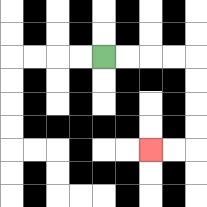{'start': '[4, 2]', 'end': '[6, 6]', 'path_directions': 'R,R,R,R,D,D,D,D,L,L', 'path_coordinates': '[[4, 2], [5, 2], [6, 2], [7, 2], [8, 2], [8, 3], [8, 4], [8, 5], [8, 6], [7, 6], [6, 6]]'}